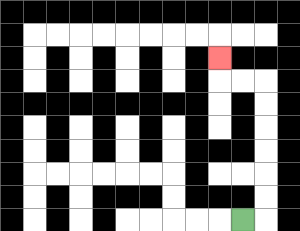{'start': '[10, 9]', 'end': '[9, 2]', 'path_directions': 'R,U,U,U,U,U,U,L,L,U', 'path_coordinates': '[[10, 9], [11, 9], [11, 8], [11, 7], [11, 6], [11, 5], [11, 4], [11, 3], [10, 3], [9, 3], [9, 2]]'}